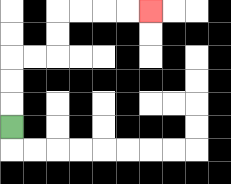{'start': '[0, 5]', 'end': '[6, 0]', 'path_directions': 'U,U,U,R,R,U,U,R,R,R,R', 'path_coordinates': '[[0, 5], [0, 4], [0, 3], [0, 2], [1, 2], [2, 2], [2, 1], [2, 0], [3, 0], [4, 0], [5, 0], [6, 0]]'}